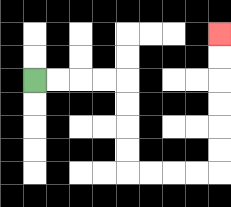{'start': '[1, 3]', 'end': '[9, 1]', 'path_directions': 'R,R,R,R,D,D,D,D,R,R,R,R,U,U,U,U,U,U', 'path_coordinates': '[[1, 3], [2, 3], [3, 3], [4, 3], [5, 3], [5, 4], [5, 5], [5, 6], [5, 7], [6, 7], [7, 7], [8, 7], [9, 7], [9, 6], [9, 5], [9, 4], [9, 3], [9, 2], [9, 1]]'}